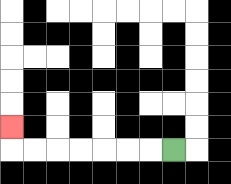{'start': '[7, 6]', 'end': '[0, 5]', 'path_directions': 'L,L,L,L,L,L,L,U', 'path_coordinates': '[[7, 6], [6, 6], [5, 6], [4, 6], [3, 6], [2, 6], [1, 6], [0, 6], [0, 5]]'}